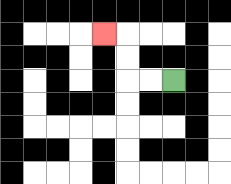{'start': '[7, 3]', 'end': '[4, 1]', 'path_directions': 'L,L,U,U,L', 'path_coordinates': '[[7, 3], [6, 3], [5, 3], [5, 2], [5, 1], [4, 1]]'}